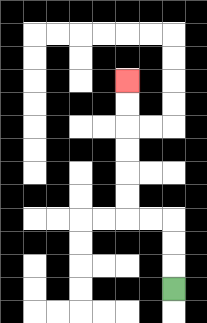{'start': '[7, 12]', 'end': '[5, 3]', 'path_directions': 'U,U,U,L,L,U,U,U,U,U,U', 'path_coordinates': '[[7, 12], [7, 11], [7, 10], [7, 9], [6, 9], [5, 9], [5, 8], [5, 7], [5, 6], [5, 5], [5, 4], [5, 3]]'}